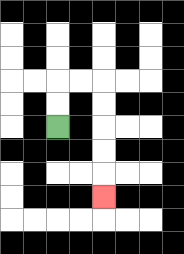{'start': '[2, 5]', 'end': '[4, 8]', 'path_directions': 'U,U,R,R,D,D,D,D,D', 'path_coordinates': '[[2, 5], [2, 4], [2, 3], [3, 3], [4, 3], [4, 4], [4, 5], [4, 6], [4, 7], [4, 8]]'}